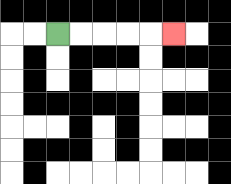{'start': '[2, 1]', 'end': '[7, 1]', 'path_directions': 'R,R,R,R,R', 'path_coordinates': '[[2, 1], [3, 1], [4, 1], [5, 1], [6, 1], [7, 1]]'}